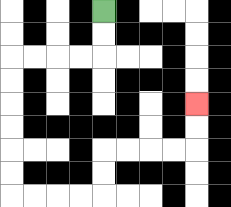{'start': '[4, 0]', 'end': '[8, 4]', 'path_directions': 'D,D,L,L,L,L,D,D,D,D,D,D,R,R,R,R,U,U,R,R,R,R,U,U', 'path_coordinates': '[[4, 0], [4, 1], [4, 2], [3, 2], [2, 2], [1, 2], [0, 2], [0, 3], [0, 4], [0, 5], [0, 6], [0, 7], [0, 8], [1, 8], [2, 8], [3, 8], [4, 8], [4, 7], [4, 6], [5, 6], [6, 6], [7, 6], [8, 6], [8, 5], [8, 4]]'}